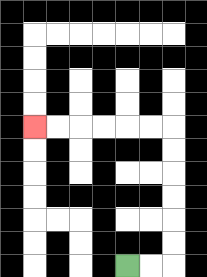{'start': '[5, 11]', 'end': '[1, 5]', 'path_directions': 'R,R,U,U,U,U,U,U,L,L,L,L,L,L', 'path_coordinates': '[[5, 11], [6, 11], [7, 11], [7, 10], [7, 9], [7, 8], [7, 7], [7, 6], [7, 5], [6, 5], [5, 5], [4, 5], [3, 5], [2, 5], [1, 5]]'}